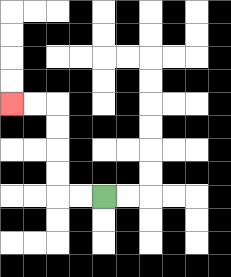{'start': '[4, 8]', 'end': '[0, 4]', 'path_directions': 'L,L,U,U,U,U,L,L', 'path_coordinates': '[[4, 8], [3, 8], [2, 8], [2, 7], [2, 6], [2, 5], [2, 4], [1, 4], [0, 4]]'}